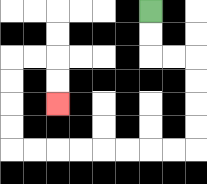{'start': '[6, 0]', 'end': '[2, 4]', 'path_directions': 'D,D,R,R,D,D,D,D,L,L,L,L,L,L,L,L,U,U,U,U,R,R,D,D', 'path_coordinates': '[[6, 0], [6, 1], [6, 2], [7, 2], [8, 2], [8, 3], [8, 4], [8, 5], [8, 6], [7, 6], [6, 6], [5, 6], [4, 6], [3, 6], [2, 6], [1, 6], [0, 6], [0, 5], [0, 4], [0, 3], [0, 2], [1, 2], [2, 2], [2, 3], [2, 4]]'}